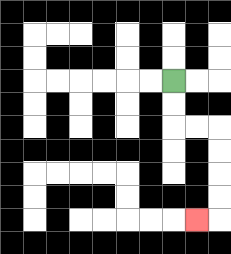{'start': '[7, 3]', 'end': '[8, 9]', 'path_directions': 'D,D,R,R,D,D,D,D,L', 'path_coordinates': '[[7, 3], [7, 4], [7, 5], [8, 5], [9, 5], [9, 6], [9, 7], [9, 8], [9, 9], [8, 9]]'}